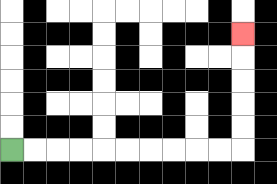{'start': '[0, 6]', 'end': '[10, 1]', 'path_directions': 'R,R,R,R,R,R,R,R,R,R,U,U,U,U,U', 'path_coordinates': '[[0, 6], [1, 6], [2, 6], [3, 6], [4, 6], [5, 6], [6, 6], [7, 6], [8, 6], [9, 6], [10, 6], [10, 5], [10, 4], [10, 3], [10, 2], [10, 1]]'}